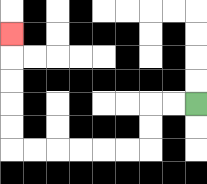{'start': '[8, 4]', 'end': '[0, 1]', 'path_directions': 'L,L,D,D,L,L,L,L,L,L,U,U,U,U,U', 'path_coordinates': '[[8, 4], [7, 4], [6, 4], [6, 5], [6, 6], [5, 6], [4, 6], [3, 6], [2, 6], [1, 6], [0, 6], [0, 5], [0, 4], [0, 3], [0, 2], [0, 1]]'}